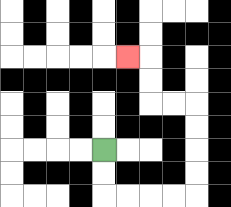{'start': '[4, 6]', 'end': '[5, 2]', 'path_directions': 'D,D,R,R,R,R,U,U,U,U,L,L,U,U,L', 'path_coordinates': '[[4, 6], [4, 7], [4, 8], [5, 8], [6, 8], [7, 8], [8, 8], [8, 7], [8, 6], [8, 5], [8, 4], [7, 4], [6, 4], [6, 3], [6, 2], [5, 2]]'}